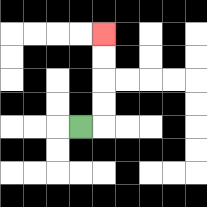{'start': '[3, 5]', 'end': '[4, 1]', 'path_directions': 'R,U,U,U,U', 'path_coordinates': '[[3, 5], [4, 5], [4, 4], [4, 3], [4, 2], [4, 1]]'}